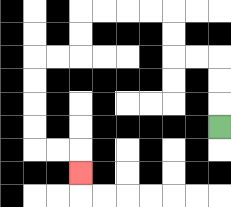{'start': '[9, 5]', 'end': '[3, 7]', 'path_directions': 'U,U,U,L,L,U,U,L,L,L,L,D,D,L,L,D,D,D,D,R,R,D', 'path_coordinates': '[[9, 5], [9, 4], [9, 3], [9, 2], [8, 2], [7, 2], [7, 1], [7, 0], [6, 0], [5, 0], [4, 0], [3, 0], [3, 1], [3, 2], [2, 2], [1, 2], [1, 3], [1, 4], [1, 5], [1, 6], [2, 6], [3, 6], [3, 7]]'}